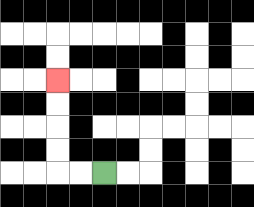{'start': '[4, 7]', 'end': '[2, 3]', 'path_directions': 'L,L,U,U,U,U', 'path_coordinates': '[[4, 7], [3, 7], [2, 7], [2, 6], [2, 5], [2, 4], [2, 3]]'}